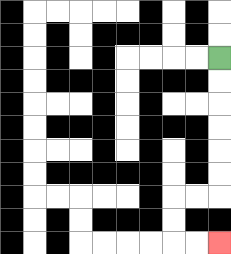{'start': '[9, 2]', 'end': '[9, 10]', 'path_directions': 'D,D,D,D,D,D,L,L,D,D,R,R', 'path_coordinates': '[[9, 2], [9, 3], [9, 4], [9, 5], [9, 6], [9, 7], [9, 8], [8, 8], [7, 8], [7, 9], [7, 10], [8, 10], [9, 10]]'}